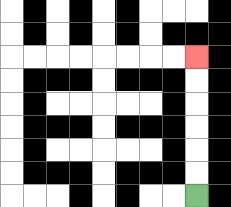{'start': '[8, 8]', 'end': '[8, 2]', 'path_directions': 'U,U,U,U,U,U', 'path_coordinates': '[[8, 8], [8, 7], [8, 6], [8, 5], [8, 4], [8, 3], [8, 2]]'}